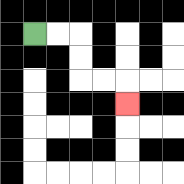{'start': '[1, 1]', 'end': '[5, 4]', 'path_directions': 'R,R,D,D,R,R,D', 'path_coordinates': '[[1, 1], [2, 1], [3, 1], [3, 2], [3, 3], [4, 3], [5, 3], [5, 4]]'}